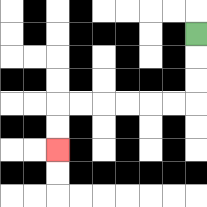{'start': '[8, 1]', 'end': '[2, 6]', 'path_directions': 'D,D,D,L,L,L,L,L,L,D,D', 'path_coordinates': '[[8, 1], [8, 2], [8, 3], [8, 4], [7, 4], [6, 4], [5, 4], [4, 4], [3, 4], [2, 4], [2, 5], [2, 6]]'}